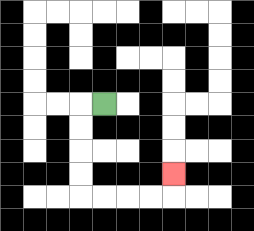{'start': '[4, 4]', 'end': '[7, 7]', 'path_directions': 'L,D,D,D,D,R,R,R,R,U', 'path_coordinates': '[[4, 4], [3, 4], [3, 5], [3, 6], [3, 7], [3, 8], [4, 8], [5, 8], [6, 8], [7, 8], [7, 7]]'}